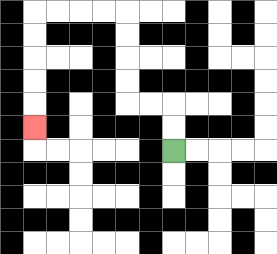{'start': '[7, 6]', 'end': '[1, 5]', 'path_directions': 'U,U,L,L,U,U,U,U,L,L,L,L,D,D,D,D,D', 'path_coordinates': '[[7, 6], [7, 5], [7, 4], [6, 4], [5, 4], [5, 3], [5, 2], [5, 1], [5, 0], [4, 0], [3, 0], [2, 0], [1, 0], [1, 1], [1, 2], [1, 3], [1, 4], [1, 5]]'}